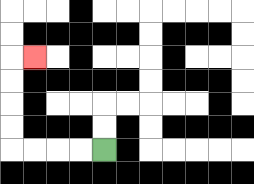{'start': '[4, 6]', 'end': '[1, 2]', 'path_directions': 'L,L,L,L,U,U,U,U,R', 'path_coordinates': '[[4, 6], [3, 6], [2, 6], [1, 6], [0, 6], [0, 5], [0, 4], [0, 3], [0, 2], [1, 2]]'}